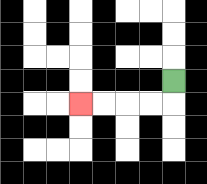{'start': '[7, 3]', 'end': '[3, 4]', 'path_directions': 'D,L,L,L,L', 'path_coordinates': '[[7, 3], [7, 4], [6, 4], [5, 4], [4, 4], [3, 4]]'}